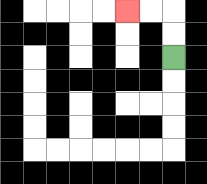{'start': '[7, 2]', 'end': '[5, 0]', 'path_directions': 'U,U,L,L', 'path_coordinates': '[[7, 2], [7, 1], [7, 0], [6, 0], [5, 0]]'}